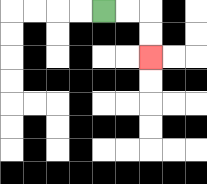{'start': '[4, 0]', 'end': '[6, 2]', 'path_directions': 'R,R,D,D', 'path_coordinates': '[[4, 0], [5, 0], [6, 0], [6, 1], [6, 2]]'}